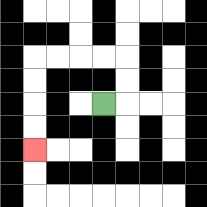{'start': '[4, 4]', 'end': '[1, 6]', 'path_directions': 'R,U,U,L,L,L,L,D,D,D,D', 'path_coordinates': '[[4, 4], [5, 4], [5, 3], [5, 2], [4, 2], [3, 2], [2, 2], [1, 2], [1, 3], [1, 4], [1, 5], [1, 6]]'}